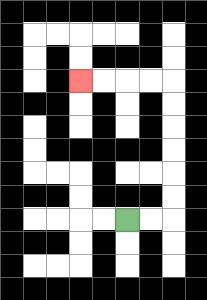{'start': '[5, 9]', 'end': '[3, 3]', 'path_directions': 'R,R,U,U,U,U,U,U,L,L,L,L', 'path_coordinates': '[[5, 9], [6, 9], [7, 9], [7, 8], [7, 7], [7, 6], [7, 5], [7, 4], [7, 3], [6, 3], [5, 3], [4, 3], [3, 3]]'}